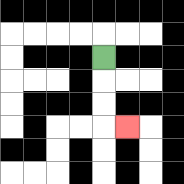{'start': '[4, 2]', 'end': '[5, 5]', 'path_directions': 'D,D,D,R', 'path_coordinates': '[[4, 2], [4, 3], [4, 4], [4, 5], [5, 5]]'}